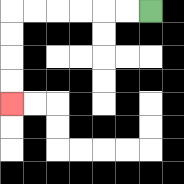{'start': '[6, 0]', 'end': '[0, 4]', 'path_directions': 'L,L,L,L,L,L,D,D,D,D', 'path_coordinates': '[[6, 0], [5, 0], [4, 0], [3, 0], [2, 0], [1, 0], [0, 0], [0, 1], [0, 2], [0, 3], [0, 4]]'}